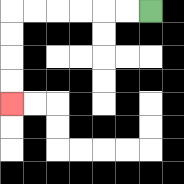{'start': '[6, 0]', 'end': '[0, 4]', 'path_directions': 'L,L,L,L,L,L,D,D,D,D', 'path_coordinates': '[[6, 0], [5, 0], [4, 0], [3, 0], [2, 0], [1, 0], [0, 0], [0, 1], [0, 2], [0, 3], [0, 4]]'}